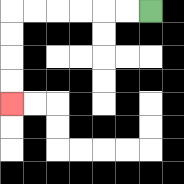{'start': '[6, 0]', 'end': '[0, 4]', 'path_directions': 'L,L,L,L,L,L,D,D,D,D', 'path_coordinates': '[[6, 0], [5, 0], [4, 0], [3, 0], [2, 0], [1, 0], [0, 0], [0, 1], [0, 2], [0, 3], [0, 4]]'}